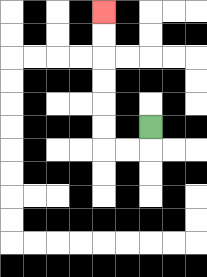{'start': '[6, 5]', 'end': '[4, 0]', 'path_directions': 'D,L,L,U,U,U,U,U,U', 'path_coordinates': '[[6, 5], [6, 6], [5, 6], [4, 6], [4, 5], [4, 4], [4, 3], [4, 2], [4, 1], [4, 0]]'}